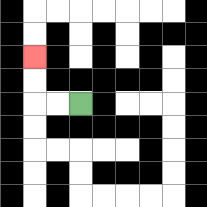{'start': '[3, 4]', 'end': '[1, 2]', 'path_directions': 'L,L,U,U', 'path_coordinates': '[[3, 4], [2, 4], [1, 4], [1, 3], [1, 2]]'}